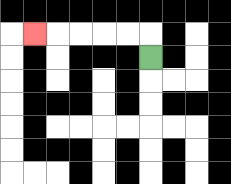{'start': '[6, 2]', 'end': '[1, 1]', 'path_directions': 'U,L,L,L,L,L', 'path_coordinates': '[[6, 2], [6, 1], [5, 1], [4, 1], [3, 1], [2, 1], [1, 1]]'}